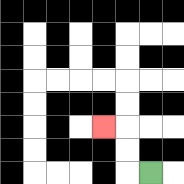{'start': '[6, 7]', 'end': '[4, 5]', 'path_directions': 'L,U,U,L', 'path_coordinates': '[[6, 7], [5, 7], [5, 6], [5, 5], [4, 5]]'}